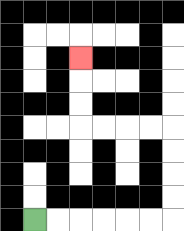{'start': '[1, 9]', 'end': '[3, 2]', 'path_directions': 'R,R,R,R,R,R,U,U,U,U,L,L,L,L,U,U,U', 'path_coordinates': '[[1, 9], [2, 9], [3, 9], [4, 9], [5, 9], [6, 9], [7, 9], [7, 8], [7, 7], [7, 6], [7, 5], [6, 5], [5, 5], [4, 5], [3, 5], [3, 4], [3, 3], [3, 2]]'}